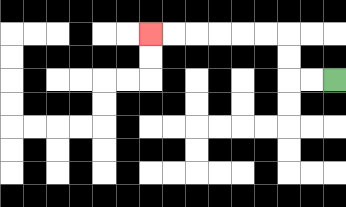{'start': '[14, 3]', 'end': '[6, 1]', 'path_directions': 'L,L,U,U,L,L,L,L,L,L', 'path_coordinates': '[[14, 3], [13, 3], [12, 3], [12, 2], [12, 1], [11, 1], [10, 1], [9, 1], [8, 1], [7, 1], [6, 1]]'}